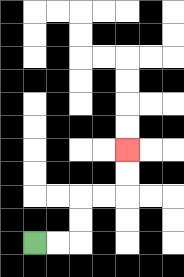{'start': '[1, 10]', 'end': '[5, 6]', 'path_directions': 'R,R,U,U,R,R,U,U', 'path_coordinates': '[[1, 10], [2, 10], [3, 10], [3, 9], [3, 8], [4, 8], [5, 8], [5, 7], [5, 6]]'}